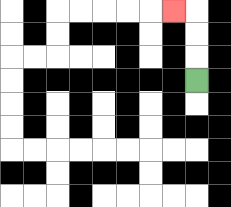{'start': '[8, 3]', 'end': '[7, 0]', 'path_directions': 'U,U,U,L', 'path_coordinates': '[[8, 3], [8, 2], [8, 1], [8, 0], [7, 0]]'}